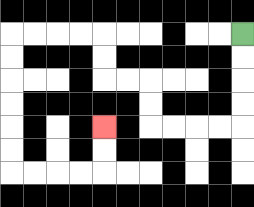{'start': '[10, 1]', 'end': '[4, 5]', 'path_directions': 'D,D,D,D,L,L,L,L,U,U,L,L,U,U,L,L,L,L,D,D,D,D,D,D,R,R,R,R,U,U', 'path_coordinates': '[[10, 1], [10, 2], [10, 3], [10, 4], [10, 5], [9, 5], [8, 5], [7, 5], [6, 5], [6, 4], [6, 3], [5, 3], [4, 3], [4, 2], [4, 1], [3, 1], [2, 1], [1, 1], [0, 1], [0, 2], [0, 3], [0, 4], [0, 5], [0, 6], [0, 7], [1, 7], [2, 7], [3, 7], [4, 7], [4, 6], [4, 5]]'}